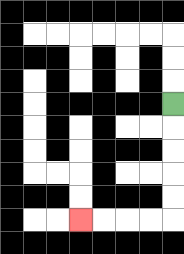{'start': '[7, 4]', 'end': '[3, 9]', 'path_directions': 'D,D,D,D,D,L,L,L,L', 'path_coordinates': '[[7, 4], [7, 5], [7, 6], [7, 7], [7, 8], [7, 9], [6, 9], [5, 9], [4, 9], [3, 9]]'}